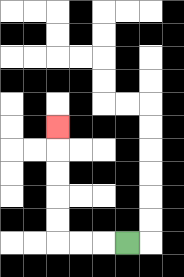{'start': '[5, 10]', 'end': '[2, 5]', 'path_directions': 'L,L,L,U,U,U,U,U', 'path_coordinates': '[[5, 10], [4, 10], [3, 10], [2, 10], [2, 9], [2, 8], [2, 7], [2, 6], [2, 5]]'}